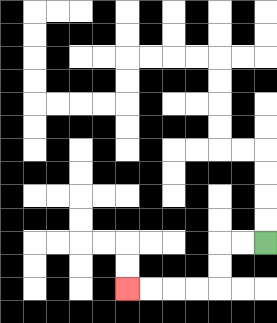{'start': '[11, 10]', 'end': '[5, 12]', 'path_directions': 'L,L,D,D,L,L,L,L', 'path_coordinates': '[[11, 10], [10, 10], [9, 10], [9, 11], [9, 12], [8, 12], [7, 12], [6, 12], [5, 12]]'}